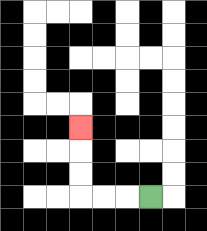{'start': '[6, 8]', 'end': '[3, 5]', 'path_directions': 'L,L,L,U,U,U', 'path_coordinates': '[[6, 8], [5, 8], [4, 8], [3, 8], [3, 7], [3, 6], [3, 5]]'}